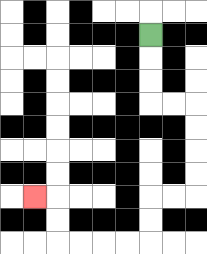{'start': '[6, 1]', 'end': '[1, 8]', 'path_directions': 'D,D,D,R,R,D,D,D,D,L,L,D,D,L,L,L,L,U,U,L', 'path_coordinates': '[[6, 1], [6, 2], [6, 3], [6, 4], [7, 4], [8, 4], [8, 5], [8, 6], [8, 7], [8, 8], [7, 8], [6, 8], [6, 9], [6, 10], [5, 10], [4, 10], [3, 10], [2, 10], [2, 9], [2, 8], [1, 8]]'}